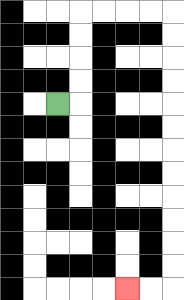{'start': '[2, 4]', 'end': '[5, 12]', 'path_directions': 'R,U,U,U,U,R,R,R,R,D,D,D,D,D,D,D,D,D,D,D,D,L,L', 'path_coordinates': '[[2, 4], [3, 4], [3, 3], [3, 2], [3, 1], [3, 0], [4, 0], [5, 0], [6, 0], [7, 0], [7, 1], [7, 2], [7, 3], [7, 4], [7, 5], [7, 6], [7, 7], [7, 8], [7, 9], [7, 10], [7, 11], [7, 12], [6, 12], [5, 12]]'}